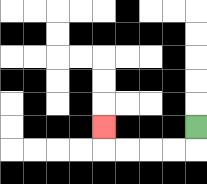{'start': '[8, 5]', 'end': '[4, 5]', 'path_directions': 'D,L,L,L,L,U', 'path_coordinates': '[[8, 5], [8, 6], [7, 6], [6, 6], [5, 6], [4, 6], [4, 5]]'}